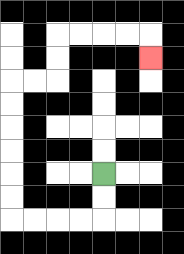{'start': '[4, 7]', 'end': '[6, 2]', 'path_directions': 'D,D,L,L,L,L,U,U,U,U,U,U,R,R,U,U,R,R,R,R,D', 'path_coordinates': '[[4, 7], [4, 8], [4, 9], [3, 9], [2, 9], [1, 9], [0, 9], [0, 8], [0, 7], [0, 6], [0, 5], [0, 4], [0, 3], [1, 3], [2, 3], [2, 2], [2, 1], [3, 1], [4, 1], [5, 1], [6, 1], [6, 2]]'}